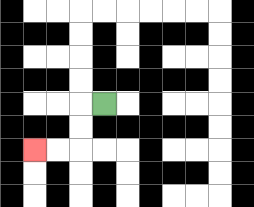{'start': '[4, 4]', 'end': '[1, 6]', 'path_directions': 'L,D,D,L,L', 'path_coordinates': '[[4, 4], [3, 4], [3, 5], [3, 6], [2, 6], [1, 6]]'}